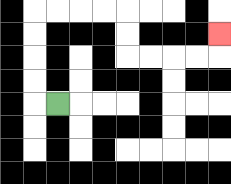{'start': '[2, 4]', 'end': '[9, 1]', 'path_directions': 'L,U,U,U,U,R,R,R,R,D,D,R,R,R,R,U', 'path_coordinates': '[[2, 4], [1, 4], [1, 3], [1, 2], [1, 1], [1, 0], [2, 0], [3, 0], [4, 0], [5, 0], [5, 1], [5, 2], [6, 2], [7, 2], [8, 2], [9, 2], [9, 1]]'}